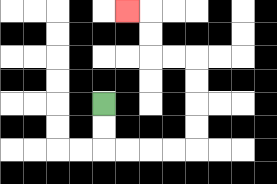{'start': '[4, 4]', 'end': '[5, 0]', 'path_directions': 'D,D,R,R,R,R,U,U,U,U,L,L,U,U,L', 'path_coordinates': '[[4, 4], [4, 5], [4, 6], [5, 6], [6, 6], [7, 6], [8, 6], [8, 5], [8, 4], [8, 3], [8, 2], [7, 2], [6, 2], [6, 1], [6, 0], [5, 0]]'}